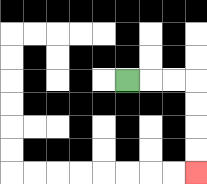{'start': '[5, 3]', 'end': '[8, 7]', 'path_directions': 'R,R,R,D,D,D,D', 'path_coordinates': '[[5, 3], [6, 3], [7, 3], [8, 3], [8, 4], [8, 5], [8, 6], [8, 7]]'}